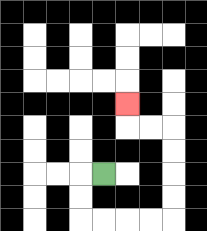{'start': '[4, 7]', 'end': '[5, 4]', 'path_directions': 'L,D,D,R,R,R,R,U,U,U,U,L,L,U', 'path_coordinates': '[[4, 7], [3, 7], [3, 8], [3, 9], [4, 9], [5, 9], [6, 9], [7, 9], [7, 8], [7, 7], [7, 6], [7, 5], [6, 5], [5, 5], [5, 4]]'}